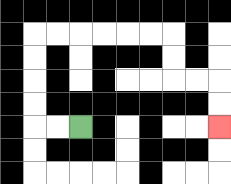{'start': '[3, 5]', 'end': '[9, 5]', 'path_directions': 'L,L,U,U,U,U,R,R,R,R,R,R,D,D,R,R,D,D', 'path_coordinates': '[[3, 5], [2, 5], [1, 5], [1, 4], [1, 3], [1, 2], [1, 1], [2, 1], [3, 1], [4, 1], [5, 1], [6, 1], [7, 1], [7, 2], [7, 3], [8, 3], [9, 3], [9, 4], [9, 5]]'}